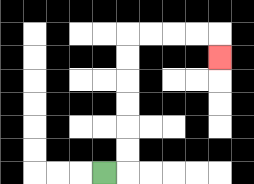{'start': '[4, 7]', 'end': '[9, 2]', 'path_directions': 'R,U,U,U,U,U,U,R,R,R,R,D', 'path_coordinates': '[[4, 7], [5, 7], [5, 6], [5, 5], [5, 4], [5, 3], [5, 2], [5, 1], [6, 1], [7, 1], [8, 1], [9, 1], [9, 2]]'}